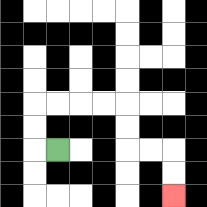{'start': '[2, 6]', 'end': '[7, 8]', 'path_directions': 'L,U,U,R,R,R,R,D,D,R,R,D,D', 'path_coordinates': '[[2, 6], [1, 6], [1, 5], [1, 4], [2, 4], [3, 4], [4, 4], [5, 4], [5, 5], [5, 6], [6, 6], [7, 6], [7, 7], [7, 8]]'}